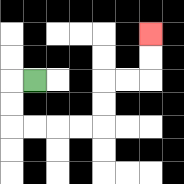{'start': '[1, 3]', 'end': '[6, 1]', 'path_directions': 'L,D,D,R,R,R,R,U,U,R,R,U,U', 'path_coordinates': '[[1, 3], [0, 3], [0, 4], [0, 5], [1, 5], [2, 5], [3, 5], [4, 5], [4, 4], [4, 3], [5, 3], [6, 3], [6, 2], [6, 1]]'}